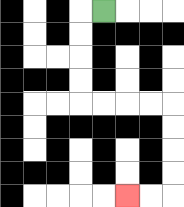{'start': '[4, 0]', 'end': '[5, 8]', 'path_directions': 'L,D,D,D,D,R,R,R,R,D,D,D,D,L,L', 'path_coordinates': '[[4, 0], [3, 0], [3, 1], [3, 2], [3, 3], [3, 4], [4, 4], [5, 4], [6, 4], [7, 4], [7, 5], [7, 6], [7, 7], [7, 8], [6, 8], [5, 8]]'}